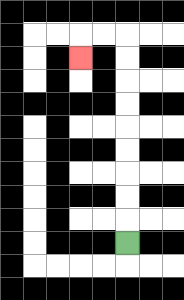{'start': '[5, 10]', 'end': '[3, 2]', 'path_directions': 'U,U,U,U,U,U,U,U,U,L,L,D', 'path_coordinates': '[[5, 10], [5, 9], [5, 8], [5, 7], [5, 6], [5, 5], [5, 4], [5, 3], [5, 2], [5, 1], [4, 1], [3, 1], [3, 2]]'}